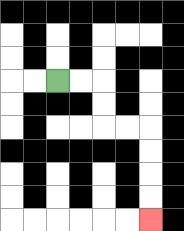{'start': '[2, 3]', 'end': '[6, 9]', 'path_directions': 'R,R,D,D,R,R,D,D,D,D', 'path_coordinates': '[[2, 3], [3, 3], [4, 3], [4, 4], [4, 5], [5, 5], [6, 5], [6, 6], [6, 7], [6, 8], [6, 9]]'}